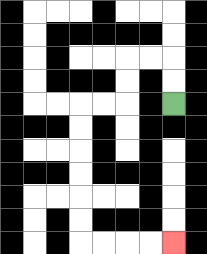{'start': '[7, 4]', 'end': '[7, 10]', 'path_directions': 'U,U,L,L,D,D,L,L,D,D,D,D,D,D,R,R,R,R', 'path_coordinates': '[[7, 4], [7, 3], [7, 2], [6, 2], [5, 2], [5, 3], [5, 4], [4, 4], [3, 4], [3, 5], [3, 6], [3, 7], [3, 8], [3, 9], [3, 10], [4, 10], [5, 10], [6, 10], [7, 10]]'}